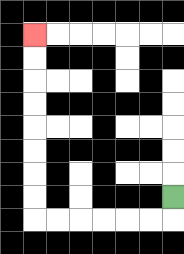{'start': '[7, 8]', 'end': '[1, 1]', 'path_directions': 'D,L,L,L,L,L,L,U,U,U,U,U,U,U,U', 'path_coordinates': '[[7, 8], [7, 9], [6, 9], [5, 9], [4, 9], [3, 9], [2, 9], [1, 9], [1, 8], [1, 7], [1, 6], [1, 5], [1, 4], [1, 3], [1, 2], [1, 1]]'}